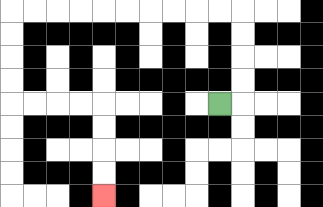{'start': '[9, 4]', 'end': '[4, 8]', 'path_directions': 'R,U,U,U,U,L,L,L,L,L,L,L,L,L,L,D,D,D,D,R,R,R,R,D,D,D,D', 'path_coordinates': '[[9, 4], [10, 4], [10, 3], [10, 2], [10, 1], [10, 0], [9, 0], [8, 0], [7, 0], [6, 0], [5, 0], [4, 0], [3, 0], [2, 0], [1, 0], [0, 0], [0, 1], [0, 2], [0, 3], [0, 4], [1, 4], [2, 4], [3, 4], [4, 4], [4, 5], [4, 6], [4, 7], [4, 8]]'}